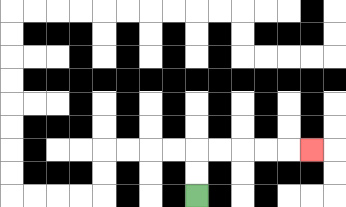{'start': '[8, 8]', 'end': '[13, 6]', 'path_directions': 'U,U,R,R,R,R,R', 'path_coordinates': '[[8, 8], [8, 7], [8, 6], [9, 6], [10, 6], [11, 6], [12, 6], [13, 6]]'}